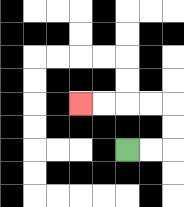{'start': '[5, 6]', 'end': '[3, 4]', 'path_directions': 'R,R,U,U,L,L,L,L', 'path_coordinates': '[[5, 6], [6, 6], [7, 6], [7, 5], [7, 4], [6, 4], [5, 4], [4, 4], [3, 4]]'}